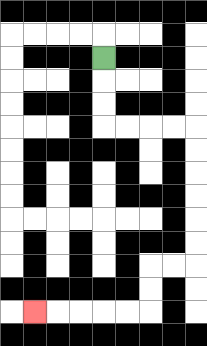{'start': '[4, 2]', 'end': '[1, 13]', 'path_directions': 'D,D,D,R,R,R,R,D,D,D,D,D,D,L,L,D,D,L,L,L,L,L', 'path_coordinates': '[[4, 2], [4, 3], [4, 4], [4, 5], [5, 5], [6, 5], [7, 5], [8, 5], [8, 6], [8, 7], [8, 8], [8, 9], [8, 10], [8, 11], [7, 11], [6, 11], [6, 12], [6, 13], [5, 13], [4, 13], [3, 13], [2, 13], [1, 13]]'}